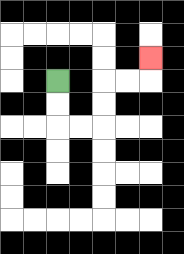{'start': '[2, 3]', 'end': '[6, 2]', 'path_directions': 'D,D,R,R,U,U,R,R,U', 'path_coordinates': '[[2, 3], [2, 4], [2, 5], [3, 5], [4, 5], [4, 4], [4, 3], [5, 3], [6, 3], [6, 2]]'}